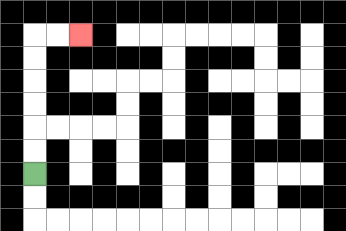{'start': '[1, 7]', 'end': '[3, 1]', 'path_directions': 'U,U,U,U,U,U,R,R', 'path_coordinates': '[[1, 7], [1, 6], [1, 5], [1, 4], [1, 3], [1, 2], [1, 1], [2, 1], [3, 1]]'}